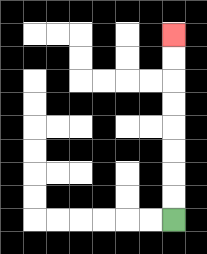{'start': '[7, 9]', 'end': '[7, 1]', 'path_directions': 'U,U,U,U,U,U,U,U', 'path_coordinates': '[[7, 9], [7, 8], [7, 7], [7, 6], [7, 5], [7, 4], [7, 3], [7, 2], [7, 1]]'}